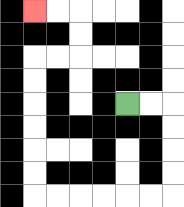{'start': '[5, 4]', 'end': '[1, 0]', 'path_directions': 'R,R,D,D,D,D,L,L,L,L,L,L,U,U,U,U,U,U,R,R,U,U,L,L', 'path_coordinates': '[[5, 4], [6, 4], [7, 4], [7, 5], [7, 6], [7, 7], [7, 8], [6, 8], [5, 8], [4, 8], [3, 8], [2, 8], [1, 8], [1, 7], [1, 6], [1, 5], [1, 4], [1, 3], [1, 2], [2, 2], [3, 2], [3, 1], [3, 0], [2, 0], [1, 0]]'}